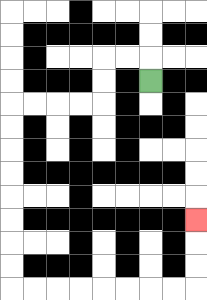{'start': '[6, 3]', 'end': '[8, 9]', 'path_directions': 'U,L,L,D,D,L,L,L,L,D,D,D,D,D,D,D,D,R,R,R,R,R,R,R,R,U,U,U', 'path_coordinates': '[[6, 3], [6, 2], [5, 2], [4, 2], [4, 3], [4, 4], [3, 4], [2, 4], [1, 4], [0, 4], [0, 5], [0, 6], [0, 7], [0, 8], [0, 9], [0, 10], [0, 11], [0, 12], [1, 12], [2, 12], [3, 12], [4, 12], [5, 12], [6, 12], [7, 12], [8, 12], [8, 11], [8, 10], [8, 9]]'}